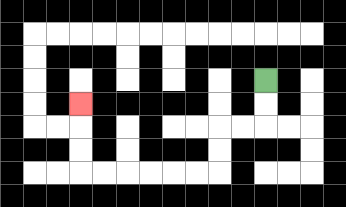{'start': '[11, 3]', 'end': '[3, 4]', 'path_directions': 'D,D,L,L,D,D,L,L,L,L,L,L,U,U,U', 'path_coordinates': '[[11, 3], [11, 4], [11, 5], [10, 5], [9, 5], [9, 6], [9, 7], [8, 7], [7, 7], [6, 7], [5, 7], [4, 7], [3, 7], [3, 6], [3, 5], [3, 4]]'}